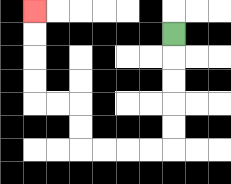{'start': '[7, 1]', 'end': '[1, 0]', 'path_directions': 'D,D,D,D,D,L,L,L,L,U,U,L,L,U,U,U,U', 'path_coordinates': '[[7, 1], [7, 2], [7, 3], [7, 4], [7, 5], [7, 6], [6, 6], [5, 6], [4, 6], [3, 6], [3, 5], [3, 4], [2, 4], [1, 4], [1, 3], [1, 2], [1, 1], [1, 0]]'}